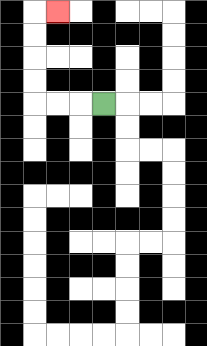{'start': '[4, 4]', 'end': '[2, 0]', 'path_directions': 'L,L,L,U,U,U,U,R', 'path_coordinates': '[[4, 4], [3, 4], [2, 4], [1, 4], [1, 3], [1, 2], [1, 1], [1, 0], [2, 0]]'}